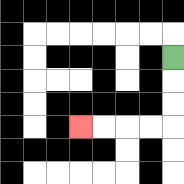{'start': '[7, 2]', 'end': '[3, 5]', 'path_directions': 'D,D,D,L,L,L,L', 'path_coordinates': '[[7, 2], [7, 3], [7, 4], [7, 5], [6, 5], [5, 5], [4, 5], [3, 5]]'}